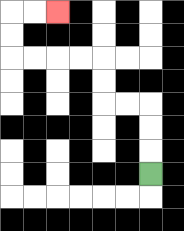{'start': '[6, 7]', 'end': '[2, 0]', 'path_directions': 'U,U,U,L,L,U,U,L,L,L,L,U,U,R,R', 'path_coordinates': '[[6, 7], [6, 6], [6, 5], [6, 4], [5, 4], [4, 4], [4, 3], [4, 2], [3, 2], [2, 2], [1, 2], [0, 2], [0, 1], [0, 0], [1, 0], [2, 0]]'}